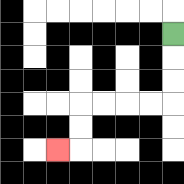{'start': '[7, 1]', 'end': '[2, 6]', 'path_directions': 'D,D,D,L,L,L,L,D,D,L', 'path_coordinates': '[[7, 1], [7, 2], [7, 3], [7, 4], [6, 4], [5, 4], [4, 4], [3, 4], [3, 5], [3, 6], [2, 6]]'}